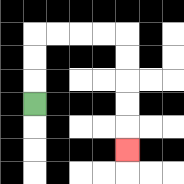{'start': '[1, 4]', 'end': '[5, 6]', 'path_directions': 'U,U,U,R,R,R,R,D,D,D,D,D', 'path_coordinates': '[[1, 4], [1, 3], [1, 2], [1, 1], [2, 1], [3, 1], [4, 1], [5, 1], [5, 2], [5, 3], [5, 4], [5, 5], [5, 6]]'}